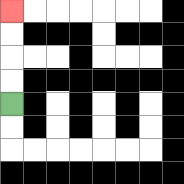{'start': '[0, 4]', 'end': '[0, 0]', 'path_directions': 'U,U,U,U', 'path_coordinates': '[[0, 4], [0, 3], [0, 2], [0, 1], [0, 0]]'}